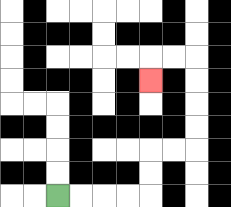{'start': '[2, 8]', 'end': '[6, 3]', 'path_directions': 'R,R,R,R,U,U,R,R,U,U,U,U,L,L,D', 'path_coordinates': '[[2, 8], [3, 8], [4, 8], [5, 8], [6, 8], [6, 7], [6, 6], [7, 6], [8, 6], [8, 5], [8, 4], [8, 3], [8, 2], [7, 2], [6, 2], [6, 3]]'}